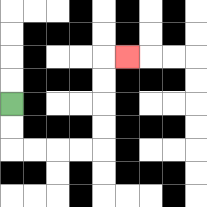{'start': '[0, 4]', 'end': '[5, 2]', 'path_directions': 'D,D,R,R,R,R,U,U,U,U,R', 'path_coordinates': '[[0, 4], [0, 5], [0, 6], [1, 6], [2, 6], [3, 6], [4, 6], [4, 5], [4, 4], [4, 3], [4, 2], [5, 2]]'}